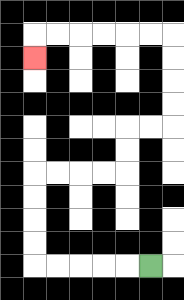{'start': '[6, 11]', 'end': '[1, 2]', 'path_directions': 'L,L,L,L,L,U,U,U,U,R,R,R,R,U,U,R,R,U,U,U,U,L,L,L,L,L,L,D', 'path_coordinates': '[[6, 11], [5, 11], [4, 11], [3, 11], [2, 11], [1, 11], [1, 10], [1, 9], [1, 8], [1, 7], [2, 7], [3, 7], [4, 7], [5, 7], [5, 6], [5, 5], [6, 5], [7, 5], [7, 4], [7, 3], [7, 2], [7, 1], [6, 1], [5, 1], [4, 1], [3, 1], [2, 1], [1, 1], [1, 2]]'}